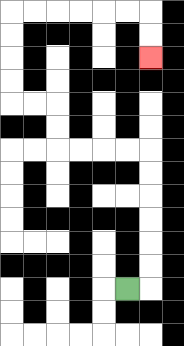{'start': '[5, 12]', 'end': '[6, 2]', 'path_directions': 'R,U,U,U,U,U,U,L,L,L,L,U,U,L,L,U,U,U,U,R,R,R,R,R,R,D,D', 'path_coordinates': '[[5, 12], [6, 12], [6, 11], [6, 10], [6, 9], [6, 8], [6, 7], [6, 6], [5, 6], [4, 6], [3, 6], [2, 6], [2, 5], [2, 4], [1, 4], [0, 4], [0, 3], [0, 2], [0, 1], [0, 0], [1, 0], [2, 0], [3, 0], [4, 0], [5, 0], [6, 0], [6, 1], [6, 2]]'}